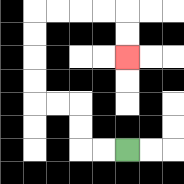{'start': '[5, 6]', 'end': '[5, 2]', 'path_directions': 'L,L,U,U,L,L,U,U,U,U,R,R,R,R,D,D', 'path_coordinates': '[[5, 6], [4, 6], [3, 6], [3, 5], [3, 4], [2, 4], [1, 4], [1, 3], [1, 2], [1, 1], [1, 0], [2, 0], [3, 0], [4, 0], [5, 0], [5, 1], [5, 2]]'}